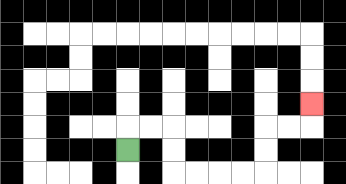{'start': '[5, 6]', 'end': '[13, 4]', 'path_directions': 'U,R,R,D,D,R,R,R,R,U,U,R,R,U', 'path_coordinates': '[[5, 6], [5, 5], [6, 5], [7, 5], [7, 6], [7, 7], [8, 7], [9, 7], [10, 7], [11, 7], [11, 6], [11, 5], [12, 5], [13, 5], [13, 4]]'}